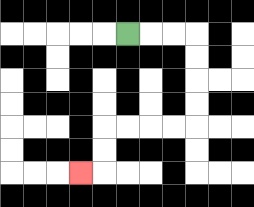{'start': '[5, 1]', 'end': '[3, 7]', 'path_directions': 'R,R,R,D,D,D,D,L,L,L,L,D,D,L', 'path_coordinates': '[[5, 1], [6, 1], [7, 1], [8, 1], [8, 2], [8, 3], [8, 4], [8, 5], [7, 5], [6, 5], [5, 5], [4, 5], [4, 6], [4, 7], [3, 7]]'}